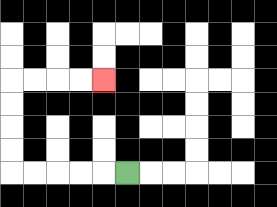{'start': '[5, 7]', 'end': '[4, 3]', 'path_directions': 'L,L,L,L,L,U,U,U,U,R,R,R,R', 'path_coordinates': '[[5, 7], [4, 7], [3, 7], [2, 7], [1, 7], [0, 7], [0, 6], [0, 5], [0, 4], [0, 3], [1, 3], [2, 3], [3, 3], [4, 3]]'}